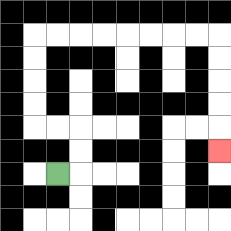{'start': '[2, 7]', 'end': '[9, 6]', 'path_directions': 'R,U,U,L,L,U,U,U,U,R,R,R,R,R,R,R,R,D,D,D,D,D', 'path_coordinates': '[[2, 7], [3, 7], [3, 6], [3, 5], [2, 5], [1, 5], [1, 4], [1, 3], [1, 2], [1, 1], [2, 1], [3, 1], [4, 1], [5, 1], [6, 1], [7, 1], [8, 1], [9, 1], [9, 2], [9, 3], [9, 4], [9, 5], [9, 6]]'}